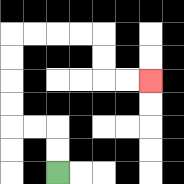{'start': '[2, 7]', 'end': '[6, 3]', 'path_directions': 'U,U,L,L,U,U,U,U,R,R,R,R,D,D,R,R', 'path_coordinates': '[[2, 7], [2, 6], [2, 5], [1, 5], [0, 5], [0, 4], [0, 3], [0, 2], [0, 1], [1, 1], [2, 1], [3, 1], [4, 1], [4, 2], [4, 3], [5, 3], [6, 3]]'}